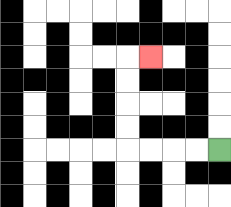{'start': '[9, 6]', 'end': '[6, 2]', 'path_directions': 'L,L,L,L,U,U,U,U,R', 'path_coordinates': '[[9, 6], [8, 6], [7, 6], [6, 6], [5, 6], [5, 5], [5, 4], [5, 3], [5, 2], [6, 2]]'}